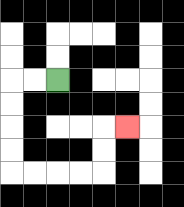{'start': '[2, 3]', 'end': '[5, 5]', 'path_directions': 'L,L,D,D,D,D,R,R,R,R,U,U,R', 'path_coordinates': '[[2, 3], [1, 3], [0, 3], [0, 4], [0, 5], [0, 6], [0, 7], [1, 7], [2, 7], [3, 7], [4, 7], [4, 6], [4, 5], [5, 5]]'}